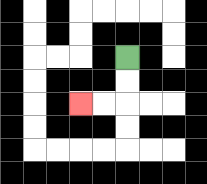{'start': '[5, 2]', 'end': '[3, 4]', 'path_directions': 'D,D,L,L', 'path_coordinates': '[[5, 2], [5, 3], [5, 4], [4, 4], [3, 4]]'}